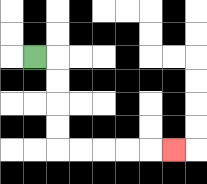{'start': '[1, 2]', 'end': '[7, 6]', 'path_directions': 'R,D,D,D,D,R,R,R,R,R', 'path_coordinates': '[[1, 2], [2, 2], [2, 3], [2, 4], [2, 5], [2, 6], [3, 6], [4, 6], [5, 6], [6, 6], [7, 6]]'}